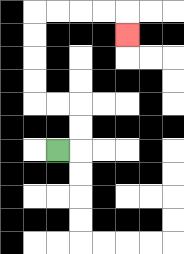{'start': '[2, 6]', 'end': '[5, 1]', 'path_directions': 'R,U,U,L,L,U,U,U,U,R,R,R,R,D', 'path_coordinates': '[[2, 6], [3, 6], [3, 5], [3, 4], [2, 4], [1, 4], [1, 3], [1, 2], [1, 1], [1, 0], [2, 0], [3, 0], [4, 0], [5, 0], [5, 1]]'}